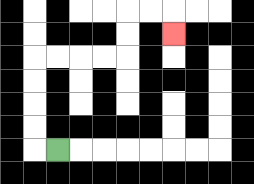{'start': '[2, 6]', 'end': '[7, 1]', 'path_directions': 'L,U,U,U,U,R,R,R,R,U,U,R,R,D', 'path_coordinates': '[[2, 6], [1, 6], [1, 5], [1, 4], [1, 3], [1, 2], [2, 2], [3, 2], [4, 2], [5, 2], [5, 1], [5, 0], [6, 0], [7, 0], [7, 1]]'}